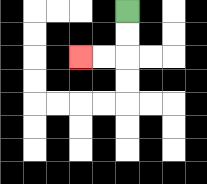{'start': '[5, 0]', 'end': '[3, 2]', 'path_directions': 'D,D,L,L', 'path_coordinates': '[[5, 0], [5, 1], [5, 2], [4, 2], [3, 2]]'}